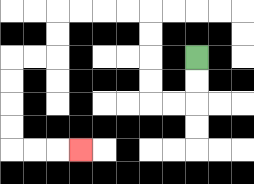{'start': '[8, 2]', 'end': '[3, 6]', 'path_directions': 'D,D,L,L,U,U,U,U,L,L,L,L,D,D,L,L,D,D,D,D,R,R,R', 'path_coordinates': '[[8, 2], [8, 3], [8, 4], [7, 4], [6, 4], [6, 3], [6, 2], [6, 1], [6, 0], [5, 0], [4, 0], [3, 0], [2, 0], [2, 1], [2, 2], [1, 2], [0, 2], [0, 3], [0, 4], [0, 5], [0, 6], [1, 6], [2, 6], [3, 6]]'}